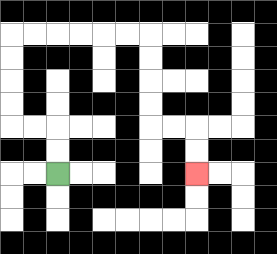{'start': '[2, 7]', 'end': '[8, 7]', 'path_directions': 'U,U,L,L,U,U,U,U,R,R,R,R,R,R,D,D,D,D,R,R,D,D', 'path_coordinates': '[[2, 7], [2, 6], [2, 5], [1, 5], [0, 5], [0, 4], [0, 3], [0, 2], [0, 1], [1, 1], [2, 1], [3, 1], [4, 1], [5, 1], [6, 1], [6, 2], [6, 3], [6, 4], [6, 5], [7, 5], [8, 5], [8, 6], [8, 7]]'}